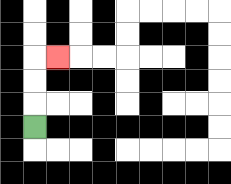{'start': '[1, 5]', 'end': '[2, 2]', 'path_directions': 'U,U,U,R', 'path_coordinates': '[[1, 5], [1, 4], [1, 3], [1, 2], [2, 2]]'}